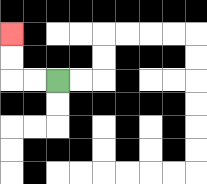{'start': '[2, 3]', 'end': '[0, 1]', 'path_directions': 'L,L,U,U', 'path_coordinates': '[[2, 3], [1, 3], [0, 3], [0, 2], [0, 1]]'}